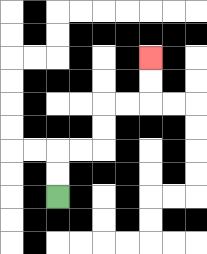{'start': '[2, 8]', 'end': '[6, 2]', 'path_directions': 'U,U,R,R,U,U,R,R,U,U', 'path_coordinates': '[[2, 8], [2, 7], [2, 6], [3, 6], [4, 6], [4, 5], [4, 4], [5, 4], [6, 4], [6, 3], [6, 2]]'}